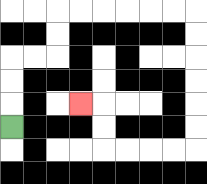{'start': '[0, 5]', 'end': '[3, 4]', 'path_directions': 'U,U,U,R,R,U,U,R,R,R,R,R,R,D,D,D,D,D,D,L,L,L,L,U,U,L', 'path_coordinates': '[[0, 5], [0, 4], [0, 3], [0, 2], [1, 2], [2, 2], [2, 1], [2, 0], [3, 0], [4, 0], [5, 0], [6, 0], [7, 0], [8, 0], [8, 1], [8, 2], [8, 3], [8, 4], [8, 5], [8, 6], [7, 6], [6, 6], [5, 6], [4, 6], [4, 5], [4, 4], [3, 4]]'}